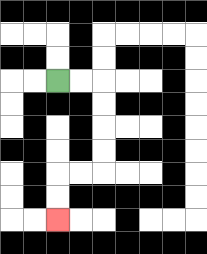{'start': '[2, 3]', 'end': '[2, 9]', 'path_directions': 'R,R,D,D,D,D,L,L,D,D', 'path_coordinates': '[[2, 3], [3, 3], [4, 3], [4, 4], [4, 5], [4, 6], [4, 7], [3, 7], [2, 7], [2, 8], [2, 9]]'}